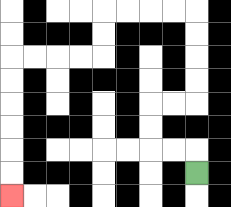{'start': '[8, 7]', 'end': '[0, 8]', 'path_directions': 'U,L,L,U,U,R,R,U,U,U,U,L,L,L,L,D,D,L,L,L,L,D,D,D,D,D,D', 'path_coordinates': '[[8, 7], [8, 6], [7, 6], [6, 6], [6, 5], [6, 4], [7, 4], [8, 4], [8, 3], [8, 2], [8, 1], [8, 0], [7, 0], [6, 0], [5, 0], [4, 0], [4, 1], [4, 2], [3, 2], [2, 2], [1, 2], [0, 2], [0, 3], [0, 4], [0, 5], [0, 6], [0, 7], [0, 8]]'}